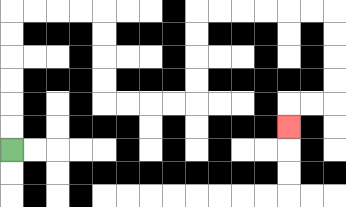{'start': '[0, 6]', 'end': '[12, 5]', 'path_directions': 'U,U,U,U,U,U,R,R,R,R,D,D,D,D,R,R,R,R,U,U,U,U,R,R,R,R,R,R,D,D,D,D,L,L,D', 'path_coordinates': '[[0, 6], [0, 5], [0, 4], [0, 3], [0, 2], [0, 1], [0, 0], [1, 0], [2, 0], [3, 0], [4, 0], [4, 1], [4, 2], [4, 3], [4, 4], [5, 4], [6, 4], [7, 4], [8, 4], [8, 3], [8, 2], [8, 1], [8, 0], [9, 0], [10, 0], [11, 0], [12, 0], [13, 0], [14, 0], [14, 1], [14, 2], [14, 3], [14, 4], [13, 4], [12, 4], [12, 5]]'}